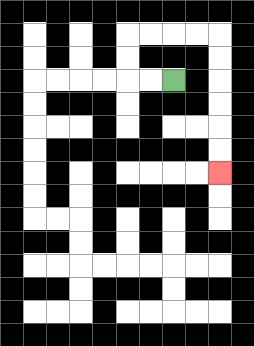{'start': '[7, 3]', 'end': '[9, 7]', 'path_directions': 'L,L,U,U,R,R,R,R,D,D,D,D,D,D', 'path_coordinates': '[[7, 3], [6, 3], [5, 3], [5, 2], [5, 1], [6, 1], [7, 1], [8, 1], [9, 1], [9, 2], [9, 3], [9, 4], [9, 5], [9, 6], [9, 7]]'}